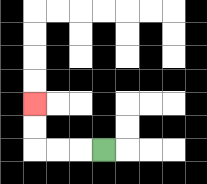{'start': '[4, 6]', 'end': '[1, 4]', 'path_directions': 'L,L,L,U,U', 'path_coordinates': '[[4, 6], [3, 6], [2, 6], [1, 6], [1, 5], [1, 4]]'}